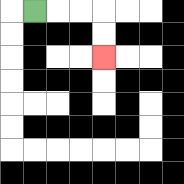{'start': '[1, 0]', 'end': '[4, 2]', 'path_directions': 'R,R,R,D,D', 'path_coordinates': '[[1, 0], [2, 0], [3, 0], [4, 0], [4, 1], [4, 2]]'}